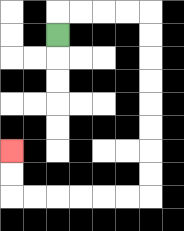{'start': '[2, 1]', 'end': '[0, 6]', 'path_directions': 'U,R,R,R,R,D,D,D,D,D,D,D,D,L,L,L,L,L,L,U,U', 'path_coordinates': '[[2, 1], [2, 0], [3, 0], [4, 0], [5, 0], [6, 0], [6, 1], [6, 2], [6, 3], [6, 4], [6, 5], [6, 6], [6, 7], [6, 8], [5, 8], [4, 8], [3, 8], [2, 8], [1, 8], [0, 8], [0, 7], [0, 6]]'}